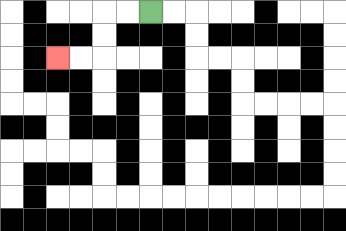{'start': '[6, 0]', 'end': '[2, 2]', 'path_directions': 'L,L,D,D,L,L', 'path_coordinates': '[[6, 0], [5, 0], [4, 0], [4, 1], [4, 2], [3, 2], [2, 2]]'}